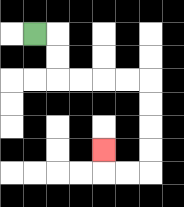{'start': '[1, 1]', 'end': '[4, 6]', 'path_directions': 'R,D,D,R,R,R,R,D,D,D,D,L,L,U', 'path_coordinates': '[[1, 1], [2, 1], [2, 2], [2, 3], [3, 3], [4, 3], [5, 3], [6, 3], [6, 4], [6, 5], [6, 6], [6, 7], [5, 7], [4, 7], [4, 6]]'}